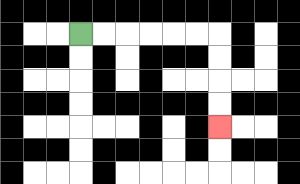{'start': '[3, 1]', 'end': '[9, 5]', 'path_directions': 'R,R,R,R,R,R,D,D,D,D', 'path_coordinates': '[[3, 1], [4, 1], [5, 1], [6, 1], [7, 1], [8, 1], [9, 1], [9, 2], [9, 3], [9, 4], [9, 5]]'}